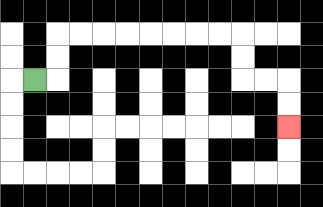{'start': '[1, 3]', 'end': '[12, 5]', 'path_directions': 'R,U,U,R,R,R,R,R,R,R,R,D,D,R,R,D,D', 'path_coordinates': '[[1, 3], [2, 3], [2, 2], [2, 1], [3, 1], [4, 1], [5, 1], [6, 1], [7, 1], [8, 1], [9, 1], [10, 1], [10, 2], [10, 3], [11, 3], [12, 3], [12, 4], [12, 5]]'}